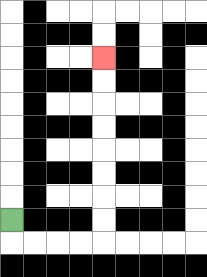{'start': '[0, 9]', 'end': '[4, 2]', 'path_directions': 'D,R,R,R,R,U,U,U,U,U,U,U,U', 'path_coordinates': '[[0, 9], [0, 10], [1, 10], [2, 10], [3, 10], [4, 10], [4, 9], [4, 8], [4, 7], [4, 6], [4, 5], [4, 4], [4, 3], [4, 2]]'}